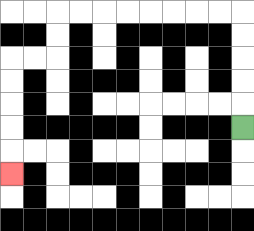{'start': '[10, 5]', 'end': '[0, 7]', 'path_directions': 'U,U,U,U,U,L,L,L,L,L,L,L,L,D,D,L,L,D,D,D,D,D', 'path_coordinates': '[[10, 5], [10, 4], [10, 3], [10, 2], [10, 1], [10, 0], [9, 0], [8, 0], [7, 0], [6, 0], [5, 0], [4, 0], [3, 0], [2, 0], [2, 1], [2, 2], [1, 2], [0, 2], [0, 3], [0, 4], [0, 5], [0, 6], [0, 7]]'}